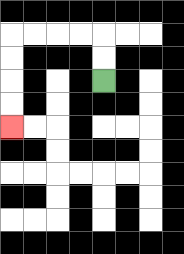{'start': '[4, 3]', 'end': '[0, 5]', 'path_directions': 'U,U,L,L,L,L,D,D,D,D', 'path_coordinates': '[[4, 3], [4, 2], [4, 1], [3, 1], [2, 1], [1, 1], [0, 1], [0, 2], [0, 3], [0, 4], [0, 5]]'}